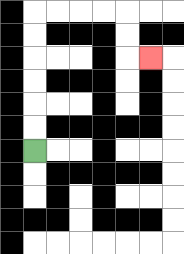{'start': '[1, 6]', 'end': '[6, 2]', 'path_directions': 'U,U,U,U,U,U,R,R,R,R,D,D,R', 'path_coordinates': '[[1, 6], [1, 5], [1, 4], [1, 3], [1, 2], [1, 1], [1, 0], [2, 0], [3, 0], [4, 0], [5, 0], [5, 1], [5, 2], [6, 2]]'}